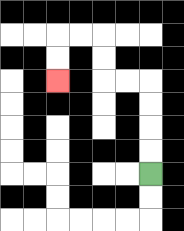{'start': '[6, 7]', 'end': '[2, 3]', 'path_directions': 'U,U,U,U,L,L,U,U,L,L,D,D', 'path_coordinates': '[[6, 7], [6, 6], [6, 5], [6, 4], [6, 3], [5, 3], [4, 3], [4, 2], [4, 1], [3, 1], [2, 1], [2, 2], [2, 3]]'}